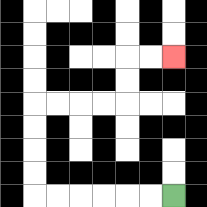{'start': '[7, 8]', 'end': '[7, 2]', 'path_directions': 'L,L,L,L,L,L,U,U,U,U,R,R,R,R,U,U,R,R', 'path_coordinates': '[[7, 8], [6, 8], [5, 8], [4, 8], [3, 8], [2, 8], [1, 8], [1, 7], [1, 6], [1, 5], [1, 4], [2, 4], [3, 4], [4, 4], [5, 4], [5, 3], [5, 2], [6, 2], [7, 2]]'}